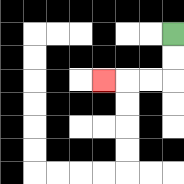{'start': '[7, 1]', 'end': '[4, 3]', 'path_directions': 'D,D,L,L,L', 'path_coordinates': '[[7, 1], [7, 2], [7, 3], [6, 3], [5, 3], [4, 3]]'}